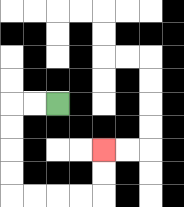{'start': '[2, 4]', 'end': '[4, 6]', 'path_directions': 'L,L,D,D,D,D,R,R,R,R,U,U', 'path_coordinates': '[[2, 4], [1, 4], [0, 4], [0, 5], [0, 6], [0, 7], [0, 8], [1, 8], [2, 8], [3, 8], [4, 8], [4, 7], [4, 6]]'}